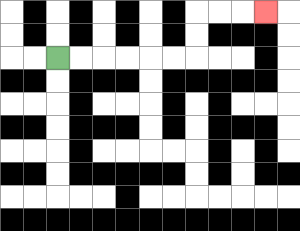{'start': '[2, 2]', 'end': '[11, 0]', 'path_directions': 'R,R,R,R,R,R,U,U,R,R,R', 'path_coordinates': '[[2, 2], [3, 2], [4, 2], [5, 2], [6, 2], [7, 2], [8, 2], [8, 1], [8, 0], [9, 0], [10, 0], [11, 0]]'}